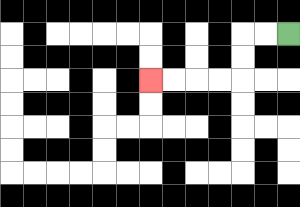{'start': '[12, 1]', 'end': '[6, 3]', 'path_directions': 'L,L,D,D,L,L,L,L', 'path_coordinates': '[[12, 1], [11, 1], [10, 1], [10, 2], [10, 3], [9, 3], [8, 3], [7, 3], [6, 3]]'}